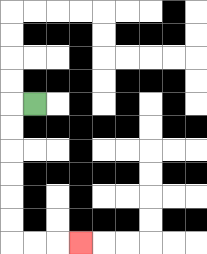{'start': '[1, 4]', 'end': '[3, 10]', 'path_directions': 'L,D,D,D,D,D,D,R,R,R', 'path_coordinates': '[[1, 4], [0, 4], [0, 5], [0, 6], [0, 7], [0, 8], [0, 9], [0, 10], [1, 10], [2, 10], [3, 10]]'}